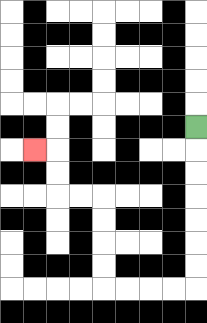{'start': '[8, 5]', 'end': '[1, 6]', 'path_directions': 'D,D,D,D,D,D,D,L,L,L,L,U,U,U,U,L,L,U,U,L', 'path_coordinates': '[[8, 5], [8, 6], [8, 7], [8, 8], [8, 9], [8, 10], [8, 11], [8, 12], [7, 12], [6, 12], [5, 12], [4, 12], [4, 11], [4, 10], [4, 9], [4, 8], [3, 8], [2, 8], [2, 7], [2, 6], [1, 6]]'}